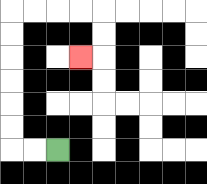{'start': '[2, 6]', 'end': '[3, 2]', 'path_directions': 'L,L,U,U,U,U,U,U,R,R,R,R,D,D,L', 'path_coordinates': '[[2, 6], [1, 6], [0, 6], [0, 5], [0, 4], [0, 3], [0, 2], [0, 1], [0, 0], [1, 0], [2, 0], [3, 0], [4, 0], [4, 1], [4, 2], [3, 2]]'}